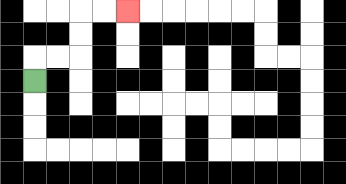{'start': '[1, 3]', 'end': '[5, 0]', 'path_directions': 'U,R,R,U,U,R,R', 'path_coordinates': '[[1, 3], [1, 2], [2, 2], [3, 2], [3, 1], [3, 0], [4, 0], [5, 0]]'}